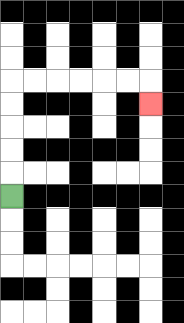{'start': '[0, 8]', 'end': '[6, 4]', 'path_directions': 'U,U,U,U,U,R,R,R,R,R,R,D', 'path_coordinates': '[[0, 8], [0, 7], [0, 6], [0, 5], [0, 4], [0, 3], [1, 3], [2, 3], [3, 3], [4, 3], [5, 3], [6, 3], [6, 4]]'}